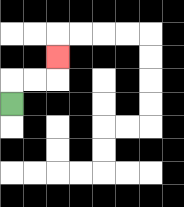{'start': '[0, 4]', 'end': '[2, 2]', 'path_directions': 'U,R,R,U', 'path_coordinates': '[[0, 4], [0, 3], [1, 3], [2, 3], [2, 2]]'}